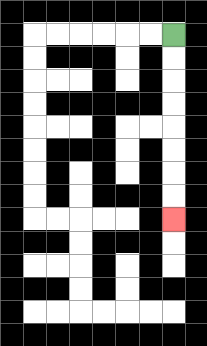{'start': '[7, 1]', 'end': '[7, 9]', 'path_directions': 'D,D,D,D,D,D,D,D', 'path_coordinates': '[[7, 1], [7, 2], [7, 3], [7, 4], [7, 5], [7, 6], [7, 7], [7, 8], [7, 9]]'}